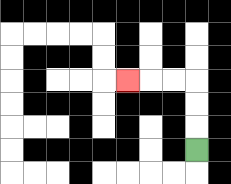{'start': '[8, 6]', 'end': '[5, 3]', 'path_directions': 'U,U,U,L,L,L', 'path_coordinates': '[[8, 6], [8, 5], [8, 4], [8, 3], [7, 3], [6, 3], [5, 3]]'}